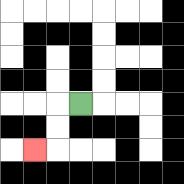{'start': '[3, 4]', 'end': '[1, 6]', 'path_directions': 'L,D,D,L', 'path_coordinates': '[[3, 4], [2, 4], [2, 5], [2, 6], [1, 6]]'}